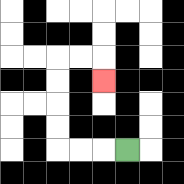{'start': '[5, 6]', 'end': '[4, 3]', 'path_directions': 'L,L,L,U,U,U,U,R,R,D', 'path_coordinates': '[[5, 6], [4, 6], [3, 6], [2, 6], [2, 5], [2, 4], [2, 3], [2, 2], [3, 2], [4, 2], [4, 3]]'}